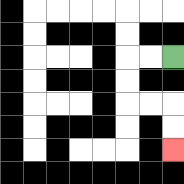{'start': '[7, 2]', 'end': '[7, 6]', 'path_directions': 'L,L,D,D,R,R,D,D', 'path_coordinates': '[[7, 2], [6, 2], [5, 2], [5, 3], [5, 4], [6, 4], [7, 4], [7, 5], [7, 6]]'}